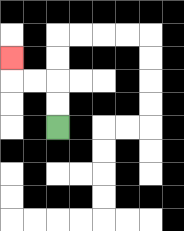{'start': '[2, 5]', 'end': '[0, 2]', 'path_directions': 'U,U,L,L,U', 'path_coordinates': '[[2, 5], [2, 4], [2, 3], [1, 3], [0, 3], [0, 2]]'}